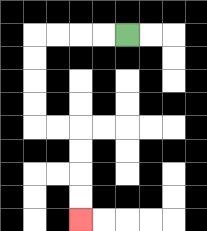{'start': '[5, 1]', 'end': '[3, 9]', 'path_directions': 'L,L,L,L,D,D,D,D,R,R,D,D,D,D', 'path_coordinates': '[[5, 1], [4, 1], [3, 1], [2, 1], [1, 1], [1, 2], [1, 3], [1, 4], [1, 5], [2, 5], [3, 5], [3, 6], [3, 7], [3, 8], [3, 9]]'}